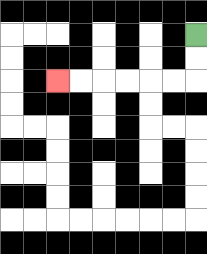{'start': '[8, 1]', 'end': '[2, 3]', 'path_directions': 'D,D,L,L,L,L,L,L', 'path_coordinates': '[[8, 1], [8, 2], [8, 3], [7, 3], [6, 3], [5, 3], [4, 3], [3, 3], [2, 3]]'}